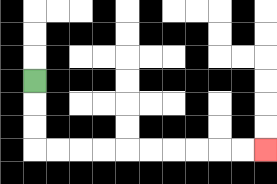{'start': '[1, 3]', 'end': '[11, 6]', 'path_directions': 'D,D,D,R,R,R,R,R,R,R,R,R,R', 'path_coordinates': '[[1, 3], [1, 4], [1, 5], [1, 6], [2, 6], [3, 6], [4, 6], [5, 6], [6, 6], [7, 6], [8, 6], [9, 6], [10, 6], [11, 6]]'}